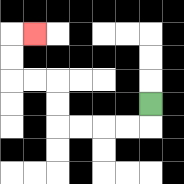{'start': '[6, 4]', 'end': '[1, 1]', 'path_directions': 'D,L,L,L,L,U,U,L,L,U,U,R', 'path_coordinates': '[[6, 4], [6, 5], [5, 5], [4, 5], [3, 5], [2, 5], [2, 4], [2, 3], [1, 3], [0, 3], [0, 2], [0, 1], [1, 1]]'}